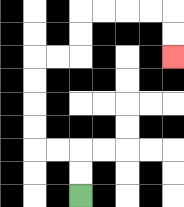{'start': '[3, 8]', 'end': '[7, 2]', 'path_directions': 'U,U,L,L,U,U,U,U,R,R,U,U,R,R,R,R,D,D', 'path_coordinates': '[[3, 8], [3, 7], [3, 6], [2, 6], [1, 6], [1, 5], [1, 4], [1, 3], [1, 2], [2, 2], [3, 2], [3, 1], [3, 0], [4, 0], [5, 0], [6, 0], [7, 0], [7, 1], [7, 2]]'}